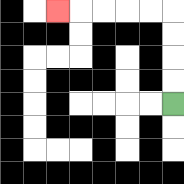{'start': '[7, 4]', 'end': '[2, 0]', 'path_directions': 'U,U,U,U,L,L,L,L,L', 'path_coordinates': '[[7, 4], [7, 3], [7, 2], [7, 1], [7, 0], [6, 0], [5, 0], [4, 0], [3, 0], [2, 0]]'}